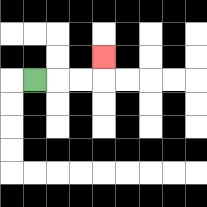{'start': '[1, 3]', 'end': '[4, 2]', 'path_directions': 'R,R,R,U', 'path_coordinates': '[[1, 3], [2, 3], [3, 3], [4, 3], [4, 2]]'}